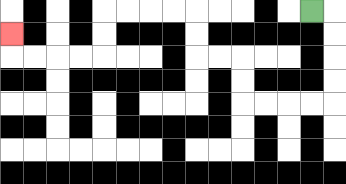{'start': '[13, 0]', 'end': '[0, 1]', 'path_directions': 'R,D,D,D,D,L,L,L,L,U,U,L,L,U,U,L,L,L,L,D,D,L,L,L,L,U', 'path_coordinates': '[[13, 0], [14, 0], [14, 1], [14, 2], [14, 3], [14, 4], [13, 4], [12, 4], [11, 4], [10, 4], [10, 3], [10, 2], [9, 2], [8, 2], [8, 1], [8, 0], [7, 0], [6, 0], [5, 0], [4, 0], [4, 1], [4, 2], [3, 2], [2, 2], [1, 2], [0, 2], [0, 1]]'}